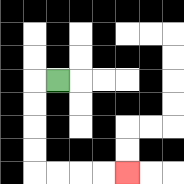{'start': '[2, 3]', 'end': '[5, 7]', 'path_directions': 'L,D,D,D,D,R,R,R,R', 'path_coordinates': '[[2, 3], [1, 3], [1, 4], [1, 5], [1, 6], [1, 7], [2, 7], [3, 7], [4, 7], [5, 7]]'}